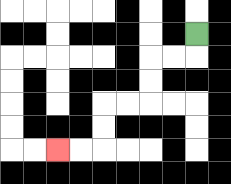{'start': '[8, 1]', 'end': '[2, 6]', 'path_directions': 'D,L,L,D,D,L,L,D,D,L,L', 'path_coordinates': '[[8, 1], [8, 2], [7, 2], [6, 2], [6, 3], [6, 4], [5, 4], [4, 4], [4, 5], [4, 6], [3, 6], [2, 6]]'}